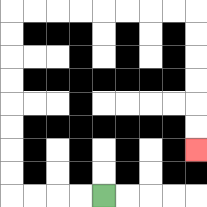{'start': '[4, 8]', 'end': '[8, 6]', 'path_directions': 'L,L,L,L,U,U,U,U,U,U,U,U,R,R,R,R,R,R,R,R,D,D,D,D,D,D', 'path_coordinates': '[[4, 8], [3, 8], [2, 8], [1, 8], [0, 8], [0, 7], [0, 6], [0, 5], [0, 4], [0, 3], [0, 2], [0, 1], [0, 0], [1, 0], [2, 0], [3, 0], [4, 0], [5, 0], [6, 0], [7, 0], [8, 0], [8, 1], [8, 2], [8, 3], [8, 4], [8, 5], [8, 6]]'}